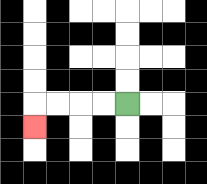{'start': '[5, 4]', 'end': '[1, 5]', 'path_directions': 'L,L,L,L,D', 'path_coordinates': '[[5, 4], [4, 4], [3, 4], [2, 4], [1, 4], [1, 5]]'}